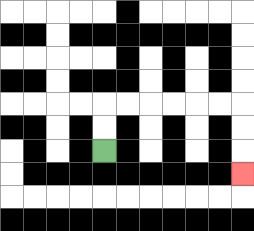{'start': '[4, 6]', 'end': '[10, 7]', 'path_directions': 'U,U,R,R,R,R,R,R,D,D,D', 'path_coordinates': '[[4, 6], [4, 5], [4, 4], [5, 4], [6, 4], [7, 4], [8, 4], [9, 4], [10, 4], [10, 5], [10, 6], [10, 7]]'}